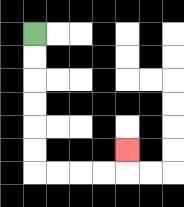{'start': '[1, 1]', 'end': '[5, 6]', 'path_directions': 'D,D,D,D,D,D,R,R,R,R,U', 'path_coordinates': '[[1, 1], [1, 2], [1, 3], [1, 4], [1, 5], [1, 6], [1, 7], [2, 7], [3, 7], [4, 7], [5, 7], [5, 6]]'}